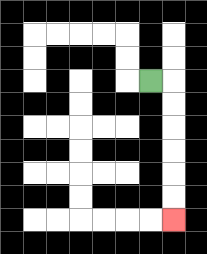{'start': '[6, 3]', 'end': '[7, 9]', 'path_directions': 'R,D,D,D,D,D,D', 'path_coordinates': '[[6, 3], [7, 3], [7, 4], [7, 5], [7, 6], [7, 7], [7, 8], [7, 9]]'}